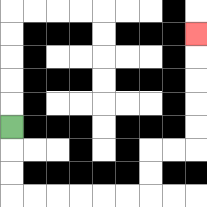{'start': '[0, 5]', 'end': '[8, 1]', 'path_directions': 'D,D,D,R,R,R,R,R,R,U,U,R,R,U,U,U,U,U', 'path_coordinates': '[[0, 5], [0, 6], [0, 7], [0, 8], [1, 8], [2, 8], [3, 8], [4, 8], [5, 8], [6, 8], [6, 7], [6, 6], [7, 6], [8, 6], [8, 5], [8, 4], [8, 3], [8, 2], [8, 1]]'}